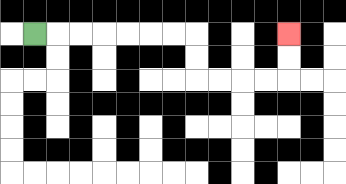{'start': '[1, 1]', 'end': '[12, 1]', 'path_directions': 'R,R,R,R,R,R,R,D,D,R,R,R,R,U,U', 'path_coordinates': '[[1, 1], [2, 1], [3, 1], [4, 1], [5, 1], [6, 1], [7, 1], [8, 1], [8, 2], [8, 3], [9, 3], [10, 3], [11, 3], [12, 3], [12, 2], [12, 1]]'}